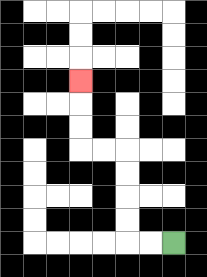{'start': '[7, 10]', 'end': '[3, 3]', 'path_directions': 'L,L,U,U,U,U,L,L,U,U,U', 'path_coordinates': '[[7, 10], [6, 10], [5, 10], [5, 9], [5, 8], [5, 7], [5, 6], [4, 6], [3, 6], [3, 5], [3, 4], [3, 3]]'}